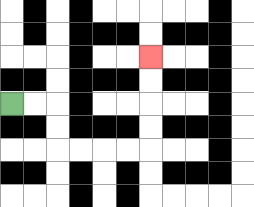{'start': '[0, 4]', 'end': '[6, 2]', 'path_directions': 'R,R,D,D,R,R,R,R,U,U,U,U', 'path_coordinates': '[[0, 4], [1, 4], [2, 4], [2, 5], [2, 6], [3, 6], [4, 6], [5, 6], [6, 6], [6, 5], [6, 4], [6, 3], [6, 2]]'}